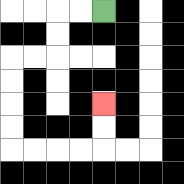{'start': '[4, 0]', 'end': '[4, 4]', 'path_directions': 'L,L,D,D,L,L,D,D,D,D,R,R,R,R,U,U', 'path_coordinates': '[[4, 0], [3, 0], [2, 0], [2, 1], [2, 2], [1, 2], [0, 2], [0, 3], [0, 4], [0, 5], [0, 6], [1, 6], [2, 6], [3, 6], [4, 6], [4, 5], [4, 4]]'}